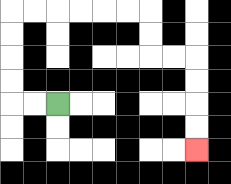{'start': '[2, 4]', 'end': '[8, 6]', 'path_directions': 'L,L,U,U,U,U,R,R,R,R,R,R,D,D,R,R,D,D,D,D', 'path_coordinates': '[[2, 4], [1, 4], [0, 4], [0, 3], [0, 2], [0, 1], [0, 0], [1, 0], [2, 0], [3, 0], [4, 0], [5, 0], [6, 0], [6, 1], [6, 2], [7, 2], [8, 2], [8, 3], [8, 4], [8, 5], [8, 6]]'}